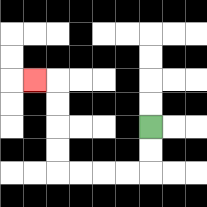{'start': '[6, 5]', 'end': '[1, 3]', 'path_directions': 'D,D,L,L,L,L,U,U,U,U,L', 'path_coordinates': '[[6, 5], [6, 6], [6, 7], [5, 7], [4, 7], [3, 7], [2, 7], [2, 6], [2, 5], [2, 4], [2, 3], [1, 3]]'}